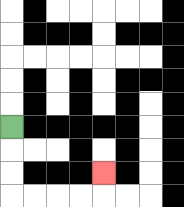{'start': '[0, 5]', 'end': '[4, 7]', 'path_directions': 'D,D,D,R,R,R,R,U', 'path_coordinates': '[[0, 5], [0, 6], [0, 7], [0, 8], [1, 8], [2, 8], [3, 8], [4, 8], [4, 7]]'}